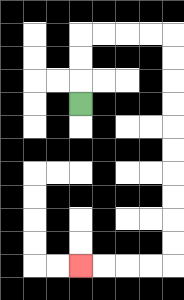{'start': '[3, 4]', 'end': '[3, 11]', 'path_directions': 'U,U,U,R,R,R,R,D,D,D,D,D,D,D,D,D,D,L,L,L,L', 'path_coordinates': '[[3, 4], [3, 3], [3, 2], [3, 1], [4, 1], [5, 1], [6, 1], [7, 1], [7, 2], [7, 3], [7, 4], [7, 5], [7, 6], [7, 7], [7, 8], [7, 9], [7, 10], [7, 11], [6, 11], [5, 11], [4, 11], [3, 11]]'}